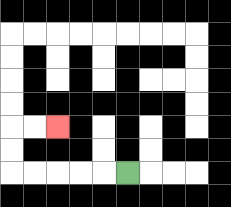{'start': '[5, 7]', 'end': '[2, 5]', 'path_directions': 'L,L,L,L,L,U,U,R,R', 'path_coordinates': '[[5, 7], [4, 7], [3, 7], [2, 7], [1, 7], [0, 7], [0, 6], [0, 5], [1, 5], [2, 5]]'}